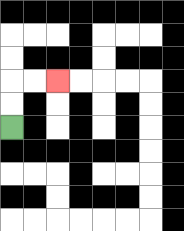{'start': '[0, 5]', 'end': '[2, 3]', 'path_directions': 'U,U,R,R', 'path_coordinates': '[[0, 5], [0, 4], [0, 3], [1, 3], [2, 3]]'}